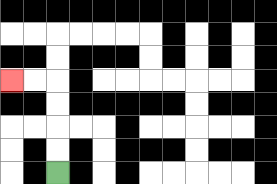{'start': '[2, 7]', 'end': '[0, 3]', 'path_directions': 'U,U,U,U,L,L', 'path_coordinates': '[[2, 7], [2, 6], [2, 5], [2, 4], [2, 3], [1, 3], [0, 3]]'}